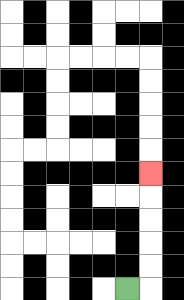{'start': '[5, 12]', 'end': '[6, 7]', 'path_directions': 'R,U,U,U,U,U', 'path_coordinates': '[[5, 12], [6, 12], [6, 11], [6, 10], [6, 9], [6, 8], [6, 7]]'}